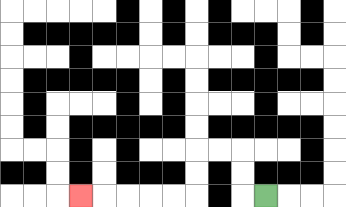{'start': '[11, 8]', 'end': '[3, 8]', 'path_directions': 'L,U,U,L,L,D,D,L,L,L,L,L', 'path_coordinates': '[[11, 8], [10, 8], [10, 7], [10, 6], [9, 6], [8, 6], [8, 7], [8, 8], [7, 8], [6, 8], [5, 8], [4, 8], [3, 8]]'}